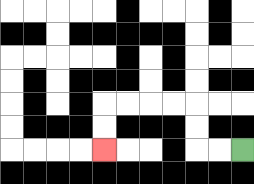{'start': '[10, 6]', 'end': '[4, 6]', 'path_directions': 'L,L,U,U,L,L,L,L,D,D', 'path_coordinates': '[[10, 6], [9, 6], [8, 6], [8, 5], [8, 4], [7, 4], [6, 4], [5, 4], [4, 4], [4, 5], [4, 6]]'}